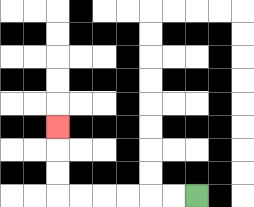{'start': '[8, 8]', 'end': '[2, 5]', 'path_directions': 'L,L,L,L,L,L,U,U,U', 'path_coordinates': '[[8, 8], [7, 8], [6, 8], [5, 8], [4, 8], [3, 8], [2, 8], [2, 7], [2, 6], [2, 5]]'}